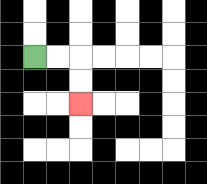{'start': '[1, 2]', 'end': '[3, 4]', 'path_directions': 'R,R,D,D', 'path_coordinates': '[[1, 2], [2, 2], [3, 2], [3, 3], [3, 4]]'}